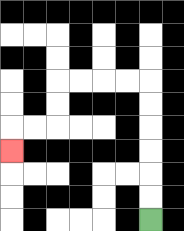{'start': '[6, 9]', 'end': '[0, 6]', 'path_directions': 'U,U,U,U,U,U,L,L,L,L,D,D,L,L,D', 'path_coordinates': '[[6, 9], [6, 8], [6, 7], [6, 6], [6, 5], [6, 4], [6, 3], [5, 3], [4, 3], [3, 3], [2, 3], [2, 4], [2, 5], [1, 5], [0, 5], [0, 6]]'}